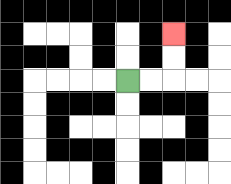{'start': '[5, 3]', 'end': '[7, 1]', 'path_directions': 'R,R,U,U', 'path_coordinates': '[[5, 3], [6, 3], [7, 3], [7, 2], [7, 1]]'}